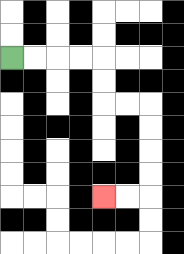{'start': '[0, 2]', 'end': '[4, 8]', 'path_directions': 'R,R,R,R,D,D,R,R,D,D,D,D,L,L', 'path_coordinates': '[[0, 2], [1, 2], [2, 2], [3, 2], [4, 2], [4, 3], [4, 4], [5, 4], [6, 4], [6, 5], [6, 6], [6, 7], [6, 8], [5, 8], [4, 8]]'}